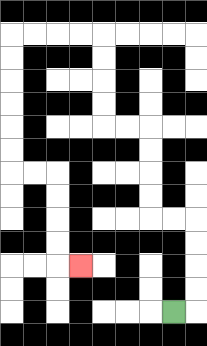{'start': '[7, 13]', 'end': '[3, 11]', 'path_directions': 'R,U,U,U,U,L,L,U,U,U,U,L,L,U,U,U,U,L,L,L,L,D,D,D,D,D,D,R,R,D,D,D,D,R', 'path_coordinates': '[[7, 13], [8, 13], [8, 12], [8, 11], [8, 10], [8, 9], [7, 9], [6, 9], [6, 8], [6, 7], [6, 6], [6, 5], [5, 5], [4, 5], [4, 4], [4, 3], [4, 2], [4, 1], [3, 1], [2, 1], [1, 1], [0, 1], [0, 2], [0, 3], [0, 4], [0, 5], [0, 6], [0, 7], [1, 7], [2, 7], [2, 8], [2, 9], [2, 10], [2, 11], [3, 11]]'}